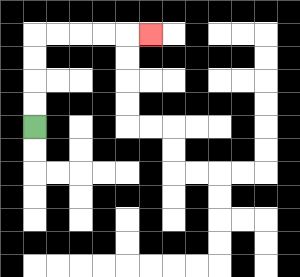{'start': '[1, 5]', 'end': '[6, 1]', 'path_directions': 'U,U,U,U,R,R,R,R,R', 'path_coordinates': '[[1, 5], [1, 4], [1, 3], [1, 2], [1, 1], [2, 1], [3, 1], [4, 1], [5, 1], [6, 1]]'}